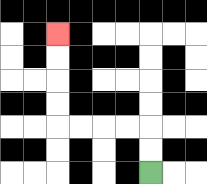{'start': '[6, 7]', 'end': '[2, 1]', 'path_directions': 'U,U,L,L,L,L,U,U,U,U', 'path_coordinates': '[[6, 7], [6, 6], [6, 5], [5, 5], [4, 5], [3, 5], [2, 5], [2, 4], [2, 3], [2, 2], [2, 1]]'}